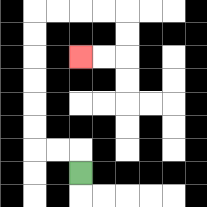{'start': '[3, 7]', 'end': '[3, 2]', 'path_directions': 'U,L,L,U,U,U,U,U,U,R,R,R,R,D,D,L,L', 'path_coordinates': '[[3, 7], [3, 6], [2, 6], [1, 6], [1, 5], [1, 4], [1, 3], [1, 2], [1, 1], [1, 0], [2, 0], [3, 0], [4, 0], [5, 0], [5, 1], [5, 2], [4, 2], [3, 2]]'}